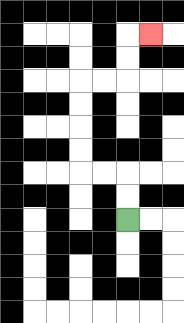{'start': '[5, 9]', 'end': '[6, 1]', 'path_directions': 'U,U,L,L,U,U,U,U,R,R,U,U,R', 'path_coordinates': '[[5, 9], [5, 8], [5, 7], [4, 7], [3, 7], [3, 6], [3, 5], [3, 4], [3, 3], [4, 3], [5, 3], [5, 2], [5, 1], [6, 1]]'}